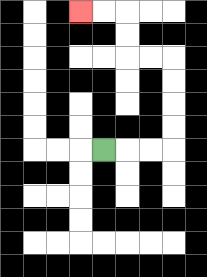{'start': '[4, 6]', 'end': '[3, 0]', 'path_directions': 'R,R,R,U,U,U,U,L,L,U,U,L,L', 'path_coordinates': '[[4, 6], [5, 6], [6, 6], [7, 6], [7, 5], [7, 4], [7, 3], [7, 2], [6, 2], [5, 2], [5, 1], [5, 0], [4, 0], [3, 0]]'}